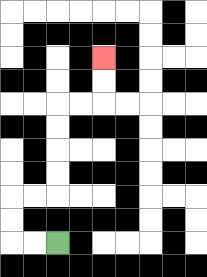{'start': '[2, 10]', 'end': '[4, 2]', 'path_directions': 'L,L,U,U,R,R,U,U,U,U,R,R,U,U', 'path_coordinates': '[[2, 10], [1, 10], [0, 10], [0, 9], [0, 8], [1, 8], [2, 8], [2, 7], [2, 6], [2, 5], [2, 4], [3, 4], [4, 4], [4, 3], [4, 2]]'}